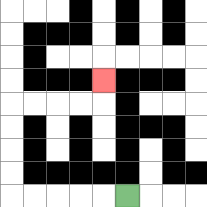{'start': '[5, 8]', 'end': '[4, 3]', 'path_directions': 'L,L,L,L,L,U,U,U,U,R,R,R,R,U', 'path_coordinates': '[[5, 8], [4, 8], [3, 8], [2, 8], [1, 8], [0, 8], [0, 7], [0, 6], [0, 5], [0, 4], [1, 4], [2, 4], [3, 4], [4, 4], [4, 3]]'}